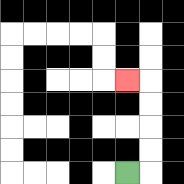{'start': '[5, 7]', 'end': '[5, 3]', 'path_directions': 'R,U,U,U,U,L', 'path_coordinates': '[[5, 7], [6, 7], [6, 6], [6, 5], [6, 4], [6, 3], [5, 3]]'}